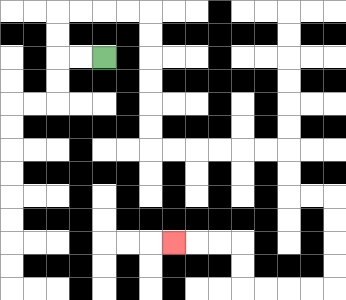{'start': '[4, 2]', 'end': '[7, 10]', 'path_directions': 'L,L,U,U,R,R,R,R,D,D,D,D,D,D,R,R,R,R,R,R,D,D,R,R,D,D,D,D,L,L,L,L,U,U,L,L,L', 'path_coordinates': '[[4, 2], [3, 2], [2, 2], [2, 1], [2, 0], [3, 0], [4, 0], [5, 0], [6, 0], [6, 1], [6, 2], [6, 3], [6, 4], [6, 5], [6, 6], [7, 6], [8, 6], [9, 6], [10, 6], [11, 6], [12, 6], [12, 7], [12, 8], [13, 8], [14, 8], [14, 9], [14, 10], [14, 11], [14, 12], [13, 12], [12, 12], [11, 12], [10, 12], [10, 11], [10, 10], [9, 10], [8, 10], [7, 10]]'}